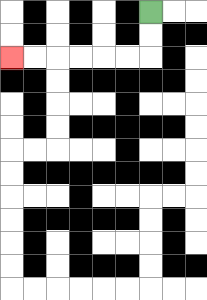{'start': '[6, 0]', 'end': '[0, 2]', 'path_directions': 'D,D,L,L,L,L,L,L', 'path_coordinates': '[[6, 0], [6, 1], [6, 2], [5, 2], [4, 2], [3, 2], [2, 2], [1, 2], [0, 2]]'}